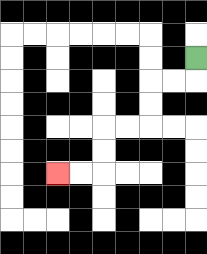{'start': '[8, 2]', 'end': '[2, 7]', 'path_directions': 'D,L,L,D,D,L,L,D,D,L,L', 'path_coordinates': '[[8, 2], [8, 3], [7, 3], [6, 3], [6, 4], [6, 5], [5, 5], [4, 5], [4, 6], [4, 7], [3, 7], [2, 7]]'}